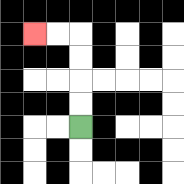{'start': '[3, 5]', 'end': '[1, 1]', 'path_directions': 'U,U,U,U,L,L', 'path_coordinates': '[[3, 5], [3, 4], [3, 3], [3, 2], [3, 1], [2, 1], [1, 1]]'}